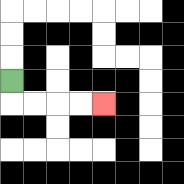{'start': '[0, 3]', 'end': '[4, 4]', 'path_directions': 'D,R,R,R,R', 'path_coordinates': '[[0, 3], [0, 4], [1, 4], [2, 4], [3, 4], [4, 4]]'}